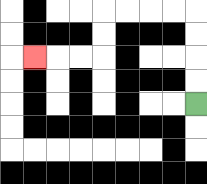{'start': '[8, 4]', 'end': '[1, 2]', 'path_directions': 'U,U,U,U,L,L,L,L,D,D,L,L,L', 'path_coordinates': '[[8, 4], [8, 3], [8, 2], [8, 1], [8, 0], [7, 0], [6, 0], [5, 0], [4, 0], [4, 1], [4, 2], [3, 2], [2, 2], [1, 2]]'}